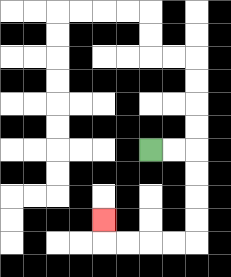{'start': '[6, 6]', 'end': '[4, 9]', 'path_directions': 'R,R,D,D,D,D,L,L,L,L,U', 'path_coordinates': '[[6, 6], [7, 6], [8, 6], [8, 7], [8, 8], [8, 9], [8, 10], [7, 10], [6, 10], [5, 10], [4, 10], [4, 9]]'}